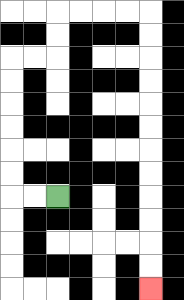{'start': '[2, 8]', 'end': '[6, 12]', 'path_directions': 'L,L,U,U,U,U,U,U,R,R,U,U,R,R,R,R,D,D,D,D,D,D,D,D,D,D,D,D', 'path_coordinates': '[[2, 8], [1, 8], [0, 8], [0, 7], [0, 6], [0, 5], [0, 4], [0, 3], [0, 2], [1, 2], [2, 2], [2, 1], [2, 0], [3, 0], [4, 0], [5, 0], [6, 0], [6, 1], [6, 2], [6, 3], [6, 4], [6, 5], [6, 6], [6, 7], [6, 8], [6, 9], [6, 10], [6, 11], [6, 12]]'}